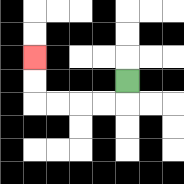{'start': '[5, 3]', 'end': '[1, 2]', 'path_directions': 'D,L,L,L,L,U,U', 'path_coordinates': '[[5, 3], [5, 4], [4, 4], [3, 4], [2, 4], [1, 4], [1, 3], [1, 2]]'}